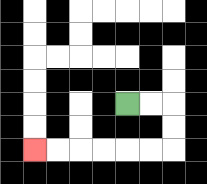{'start': '[5, 4]', 'end': '[1, 6]', 'path_directions': 'R,R,D,D,L,L,L,L,L,L', 'path_coordinates': '[[5, 4], [6, 4], [7, 4], [7, 5], [7, 6], [6, 6], [5, 6], [4, 6], [3, 6], [2, 6], [1, 6]]'}